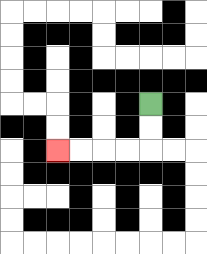{'start': '[6, 4]', 'end': '[2, 6]', 'path_directions': 'D,D,L,L,L,L', 'path_coordinates': '[[6, 4], [6, 5], [6, 6], [5, 6], [4, 6], [3, 6], [2, 6]]'}